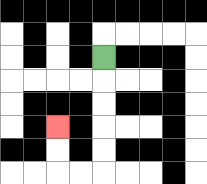{'start': '[4, 2]', 'end': '[2, 5]', 'path_directions': 'D,D,D,D,D,L,L,U,U', 'path_coordinates': '[[4, 2], [4, 3], [4, 4], [4, 5], [4, 6], [4, 7], [3, 7], [2, 7], [2, 6], [2, 5]]'}